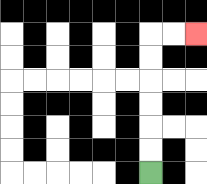{'start': '[6, 7]', 'end': '[8, 1]', 'path_directions': 'U,U,U,U,U,U,R,R', 'path_coordinates': '[[6, 7], [6, 6], [6, 5], [6, 4], [6, 3], [6, 2], [6, 1], [7, 1], [8, 1]]'}